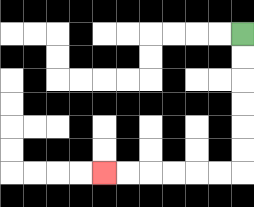{'start': '[10, 1]', 'end': '[4, 7]', 'path_directions': 'D,D,D,D,D,D,L,L,L,L,L,L', 'path_coordinates': '[[10, 1], [10, 2], [10, 3], [10, 4], [10, 5], [10, 6], [10, 7], [9, 7], [8, 7], [7, 7], [6, 7], [5, 7], [4, 7]]'}